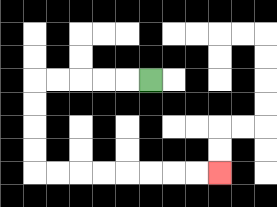{'start': '[6, 3]', 'end': '[9, 7]', 'path_directions': 'L,L,L,L,L,D,D,D,D,R,R,R,R,R,R,R,R', 'path_coordinates': '[[6, 3], [5, 3], [4, 3], [3, 3], [2, 3], [1, 3], [1, 4], [1, 5], [1, 6], [1, 7], [2, 7], [3, 7], [4, 7], [5, 7], [6, 7], [7, 7], [8, 7], [9, 7]]'}